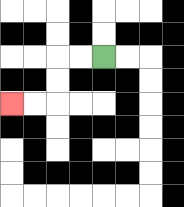{'start': '[4, 2]', 'end': '[0, 4]', 'path_directions': 'L,L,D,D,L,L', 'path_coordinates': '[[4, 2], [3, 2], [2, 2], [2, 3], [2, 4], [1, 4], [0, 4]]'}